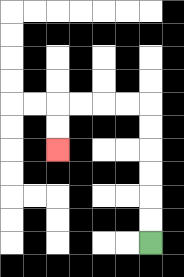{'start': '[6, 10]', 'end': '[2, 6]', 'path_directions': 'U,U,U,U,U,U,L,L,L,L,D,D', 'path_coordinates': '[[6, 10], [6, 9], [6, 8], [6, 7], [6, 6], [6, 5], [6, 4], [5, 4], [4, 4], [3, 4], [2, 4], [2, 5], [2, 6]]'}